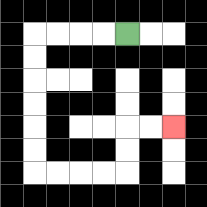{'start': '[5, 1]', 'end': '[7, 5]', 'path_directions': 'L,L,L,L,D,D,D,D,D,D,R,R,R,R,U,U,R,R', 'path_coordinates': '[[5, 1], [4, 1], [3, 1], [2, 1], [1, 1], [1, 2], [1, 3], [1, 4], [1, 5], [1, 6], [1, 7], [2, 7], [3, 7], [4, 7], [5, 7], [5, 6], [5, 5], [6, 5], [7, 5]]'}